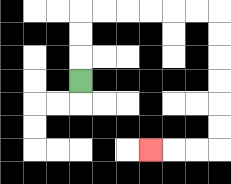{'start': '[3, 3]', 'end': '[6, 6]', 'path_directions': 'U,U,U,R,R,R,R,R,R,D,D,D,D,D,D,L,L,L', 'path_coordinates': '[[3, 3], [3, 2], [3, 1], [3, 0], [4, 0], [5, 0], [6, 0], [7, 0], [8, 0], [9, 0], [9, 1], [9, 2], [9, 3], [9, 4], [9, 5], [9, 6], [8, 6], [7, 6], [6, 6]]'}